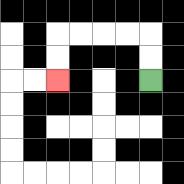{'start': '[6, 3]', 'end': '[2, 3]', 'path_directions': 'U,U,L,L,L,L,D,D', 'path_coordinates': '[[6, 3], [6, 2], [6, 1], [5, 1], [4, 1], [3, 1], [2, 1], [2, 2], [2, 3]]'}